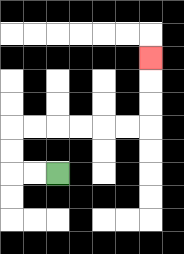{'start': '[2, 7]', 'end': '[6, 2]', 'path_directions': 'L,L,U,U,R,R,R,R,R,R,U,U,U', 'path_coordinates': '[[2, 7], [1, 7], [0, 7], [0, 6], [0, 5], [1, 5], [2, 5], [3, 5], [4, 5], [5, 5], [6, 5], [6, 4], [6, 3], [6, 2]]'}